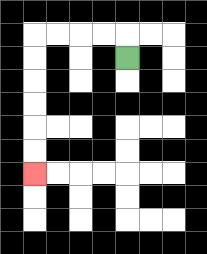{'start': '[5, 2]', 'end': '[1, 7]', 'path_directions': 'U,L,L,L,L,D,D,D,D,D,D', 'path_coordinates': '[[5, 2], [5, 1], [4, 1], [3, 1], [2, 1], [1, 1], [1, 2], [1, 3], [1, 4], [1, 5], [1, 6], [1, 7]]'}